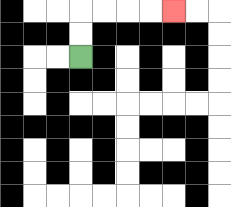{'start': '[3, 2]', 'end': '[7, 0]', 'path_directions': 'U,U,R,R,R,R', 'path_coordinates': '[[3, 2], [3, 1], [3, 0], [4, 0], [5, 0], [6, 0], [7, 0]]'}